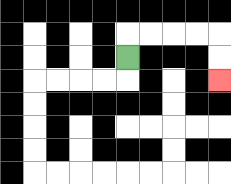{'start': '[5, 2]', 'end': '[9, 3]', 'path_directions': 'U,R,R,R,R,D,D', 'path_coordinates': '[[5, 2], [5, 1], [6, 1], [7, 1], [8, 1], [9, 1], [9, 2], [9, 3]]'}